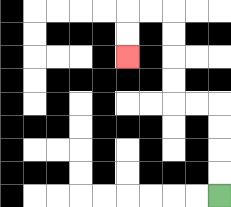{'start': '[9, 8]', 'end': '[5, 2]', 'path_directions': 'U,U,U,U,L,L,U,U,U,U,L,L,D,D', 'path_coordinates': '[[9, 8], [9, 7], [9, 6], [9, 5], [9, 4], [8, 4], [7, 4], [7, 3], [7, 2], [7, 1], [7, 0], [6, 0], [5, 0], [5, 1], [5, 2]]'}